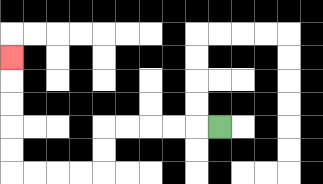{'start': '[9, 5]', 'end': '[0, 2]', 'path_directions': 'L,L,L,L,L,D,D,L,L,L,L,U,U,U,U,U', 'path_coordinates': '[[9, 5], [8, 5], [7, 5], [6, 5], [5, 5], [4, 5], [4, 6], [4, 7], [3, 7], [2, 7], [1, 7], [0, 7], [0, 6], [0, 5], [0, 4], [0, 3], [0, 2]]'}